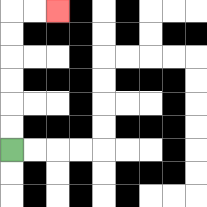{'start': '[0, 6]', 'end': '[2, 0]', 'path_directions': 'U,U,U,U,U,U,R,R', 'path_coordinates': '[[0, 6], [0, 5], [0, 4], [0, 3], [0, 2], [0, 1], [0, 0], [1, 0], [2, 0]]'}